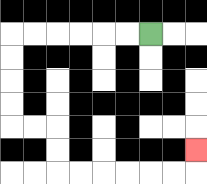{'start': '[6, 1]', 'end': '[8, 6]', 'path_directions': 'L,L,L,L,L,L,D,D,D,D,R,R,D,D,R,R,R,R,R,R,U', 'path_coordinates': '[[6, 1], [5, 1], [4, 1], [3, 1], [2, 1], [1, 1], [0, 1], [0, 2], [0, 3], [0, 4], [0, 5], [1, 5], [2, 5], [2, 6], [2, 7], [3, 7], [4, 7], [5, 7], [6, 7], [7, 7], [8, 7], [8, 6]]'}